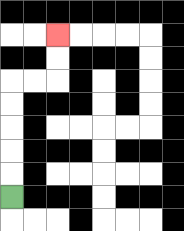{'start': '[0, 8]', 'end': '[2, 1]', 'path_directions': 'U,U,U,U,U,R,R,U,U', 'path_coordinates': '[[0, 8], [0, 7], [0, 6], [0, 5], [0, 4], [0, 3], [1, 3], [2, 3], [2, 2], [2, 1]]'}